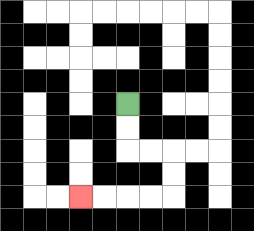{'start': '[5, 4]', 'end': '[3, 8]', 'path_directions': 'D,D,R,R,D,D,L,L,L,L', 'path_coordinates': '[[5, 4], [5, 5], [5, 6], [6, 6], [7, 6], [7, 7], [7, 8], [6, 8], [5, 8], [4, 8], [3, 8]]'}